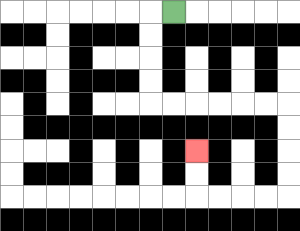{'start': '[7, 0]', 'end': '[8, 6]', 'path_directions': 'L,D,D,D,D,R,R,R,R,R,R,D,D,D,D,L,L,L,L,U,U', 'path_coordinates': '[[7, 0], [6, 0], [6, 1], [6, 2], [6, 3], [6, 4], [7, 4], [8, 4], [9, 4], [10, 4], [11, 4], [12, 4], [12, 5], [12, 6], [12, 7], [12, 8], [11, 8], [10, 8], [9, 8], [8, 8], [8, 7], [8, 6]]'}